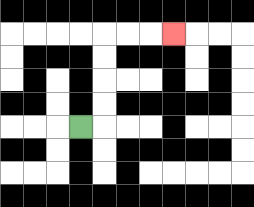{'start': '[3, 5]', 'end': '[7, 1]', 'path_directions': 'R,U,U,U,U,R,R,R', 'path_coordinates': '[[3, 5], [4, 5], [4, 4], [4, 3], [4, 2], [4, 1], [5, 1], [6, 1], [7, 1]]'}